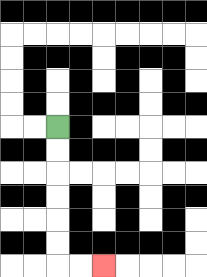{'start': '[2, 5]', 'end': '[4, 11]', 'path_directions': 'D,D,D,D,D,D,R,R', 'path_coordinates': '[[2, 5], [2, 6], [2, 7], [2, 8], [2, 9], [2, 10], [2, 11], [3, 11], [4, 11]]'}